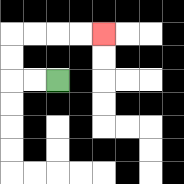{'start': '[2, 3]', 'end': '[4, 1]', 'path_directions': 'L,L,U,U,R,R,R,R', 'path_coordinates': '[[2, 3], [1, 3], [0, 3], [0, 2], [0, 1], [1, 1], [2, 1], [3, 1], [4, 1]]'}